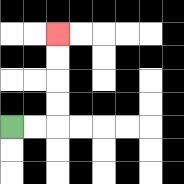{'start': '[0, 5]', 'end': '[2, 1]', 'path_directions': 'R,R,U,U,U,U', 'path_coordinates': '[[0, 5], [1, 5], [2, 5], [2, 4], [2, 3], [2, 2], [2, 1]]'}